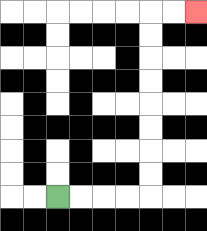{'start': '[2, 8]', 'end': '[8, 0]', 'path_directions': 'R,R,R,R,U,U,U,U,U,U,U,U,R,R', 'path_coordinates': '[[2, 8], [3, 8], [4, 8], [5, 8], [6, 8], [6, 7], [6, 6], [6, 5], [6, 4], [6, 3], [6, 2], [6, 1], [6, 0], [7, 0], [8, 0]]'}